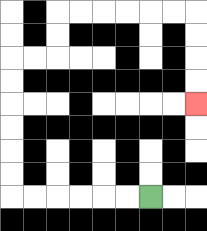{'start': '[6, 8]', 'end': '[8, 4]', 'path_directions': 'L,L,L,L,L,L,U,U,U,U,U,U,R,R,U,U,R,R,R,R,R,R,D,D,D,D', 'path_coordinates': '[[6, 8], [5, 8], [4, 8], [3, 8], [2, 8], [1, 8], [0, 8], [0, 7], [0, 6], [0, 5], [0, 4], [0, 3], [0, 2], [1, 2], [2, 2], [2, 1], [2, 0], [3, 0], [4, 0], [5, 0], [6, 0], [7, 0], [8, 0], [8, 1], [8, 2], [8, 3], [8, 4]]'}